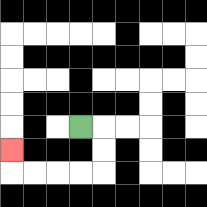{'start': '[3, 5]', 'end': '[0, 6]', 'path_directions': 'R,D,D,L,L,L,L,U', 'path_coordinates': '[[3, 5], [4, 5], [4, 6], [4, 7], [3, 7], [2, 7], [1, 7], [0, 7], [0, 6]]'}